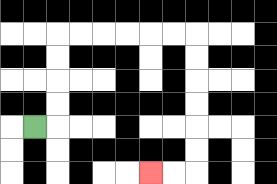{'start': '[1, 5]', 'end': '[6, 7]', 'path_directions': 'R,U,U,U,U,R,R,R,R,R,R,D,D,D,D,D,D,L,L', 'path_coordinates': '[[1, 5], [2, 5], [2, 4], [2, 3], [2, 2], [2, 1], [3, 1], [4, 1], [5, 1], [6, 1], [7, 1], [8, 1], [8, 2], [8, 3], [8, 4], [8, 5], [8, 6], [8, 7], [7, 7], [6, 7]]'}